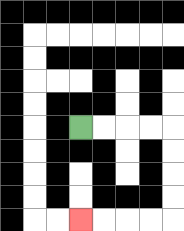{'start': '[3, 5]', 'end': '[3, 9]', 'path_directions': 'R,R,R,R,D,D,D,D,L,L,L,L', 'path_coordinates': '[[3, 5], [4, 5], [5, 5], [6, 5], [7, 5], [7, 6], [7, 7], [7, 8], [7, 9], [6, 9], [5, 9], [4, 9], [3, 9]]'}